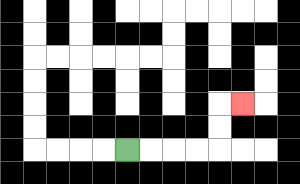{'start': '[5, 6]', 'end': '[10, 4]', 'path_directions': 'R,R,R,R,U,U,R', 'path_coordinates': '[[5, 6], [6, 6], [7, 6], [8, 6], [9, 6], [9, 5], [9, 4], [10, 4]]'}